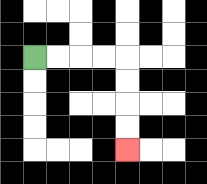{'start': '[1, 2]', 'end': '[5, 6]', 'path_directions': 'R,R,R,R,D,D,D,D', 'path_coordinates': '[[1, 2], [2, 2], [3, 2], [4, 2], [5, 2], [5, 3], [5, 4], [5, 5], [5, 6]]'}